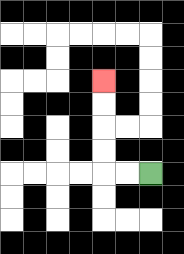{'start': '[6, 7]', 'end': '[4, 3]', 'path_directions': 'L,L,U,U,U,U', 'path_coordinates': '[[6, 7], [5, 7], [4, 7], [4, 6], [4, 5], [4, 4], [4, 3]]'}